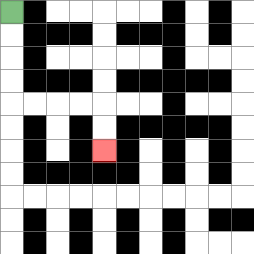{'start': '[0, 0]', 'end': '[4, 6]', 'path_directions': 'D,D,D,D,R,R,R,R,D,D', 'path_coordinates': '[[0, 0], [0, 1], [0, 2], [0, 3], [0, 4], [1, 4], [2, 4], [3, 4], [4, 4], [4, 5], [4, 6]]'}